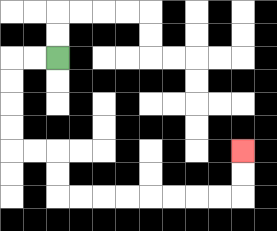{'start': '[2, 2]', 'end': '[10, 6]', 'path_directions': 'L,L,D,D,D,D,R,R,D,D,R,R,R,R,R,R,R,R,U,U', 'path_coordinates': '[[2, 2], [1, 2], [0, 2], [0, 3], [0, 4], [0, 5], [0, 6], [1, 6], [2, 6], [2, 7], [2, 8], [3, 8], [4, 8], [5, 8], [6, 8], [7, 8], [8, 8], [9, 8], [10, 8], [10, 7], [10, 6]]'}